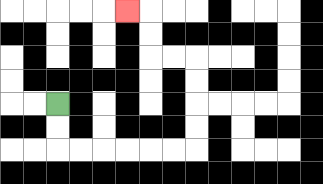{'start': '[2, 4]', 'end': '[5, 0]', 'path_directions': 'D,D,R,R,R,R,R,R,U,U,U,U,L,L,U,U,L', 'path_coordinates': '[[2, 4], [2, 5], [2, 6], [3, 6], [4, 6], [5, 6], [6, 6], [7, 6], [8, 6], [8, 5], [8, 4], [8, 3], [8, 2], [7, 2], [6, 2], [6, 1], [6, 0], [5, 0]]'}